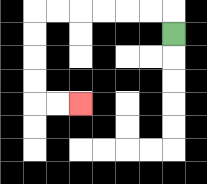{'start': '[7, 1]', 'end': '[3, 4]', 'path_directions': 'U,L,L,L,L,L,L,D,D,D,D,R,R', 'path_coordinates': '[[7, 1], [7, 0], [6, 0], [5, 0], [4, 0], [3, 0], [2, 0], [1, 0], [1, 1], [1, 2], [1, 3], [1, 4], [2, 4], [3, 4]]'}